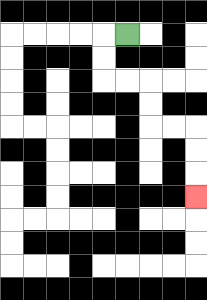{'start': '[5, 1]', 'end': '[8, 8]', 'path_directions': 'L,D,D,R,R,D,D,R,R,D,D,D', 'path_coordinates': '[[5, 1], [4, 1], [4, 2], [4, 3], [5, 3], [6, 3], [6, 4], [6, 5], [7, 5], [8, 5], [8, 6], [8, 7], [8, 8]]'}